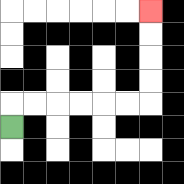{'start': '[0, 5]', 'end': '[6, 0]', 'path_directions': 'U,R,R,R,R,R,R,U,U,U,U', 'path_coordinates': '[[0, 5], [0, 4], [1, 4], [2, 4], [3, 4], [4, 4], [5, 4], [6, 4], [6, 3], [6, 2], [6, 1], [6, 0]]'}